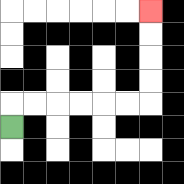{'start': '[0, 5]', 'end': '[6, 0]', 'path_directions': 'U,R,R,R,R,R,R,U,U,U,U', 'path_coordinates': '[[0, 5], [0, 4], [1, 4], [2, 4], [3, 4], [4, 4], [5, 4], [6, 4], [6, 3], [6, 2], [6, 1], [6, 0]]'}